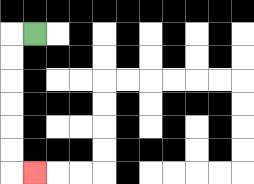{'start': '[1, 1]', 'end': '[1, 7]', 'path_directions': 'L,D,D,D,D,D,D,R', 'path_coordinates': '[[1, 1], [0, 1], [0, 2], [0, 3], [0, 4], [0, 5], [0, 6], [0, 7], [1, 7]]'}